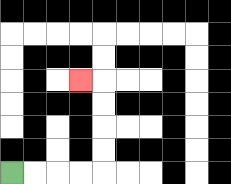{'start': '[0, 7]', 'end': '[3, 3]', 'path_directions': 'R,R,R,R,U,U,U,U,L', 'path_coordinates': '[[0, 7], [1, 7], [2, 7], [3, 7], [4, 7], [4, 6], [4, 5], [4, 4], [4, 3], [3, 3]]'}